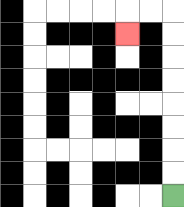{'start': '[7, 8]', 'end': '[5, 1]', 'path_directions': 'U,U,U,U,U,U,U,U,L,L,D', 'path_coordinates': '[[7, 8], [7, 7], [7, 6], [7, 5], [7, 4], [7, 3], [7, 2], [7, 1], [7, 0], [6, 0], [5, 0], [5, 1]]'}